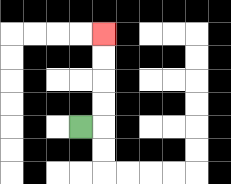{'start': '[3, 5]', 'end': '[4, 1]', 'path_directions': 'R,U,U,U,U', 'path_coordinates': '[[3, 5], [4, 5], [4, 4], [4, 3], [4, 2], [4, 1]]'}